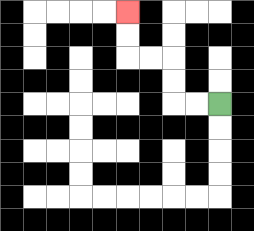{'start': '[9, 4]', 'end': '[5, 0]', 'path_directions': 'L,L,U,U,L,L,U,U', 'path_coordinates': '[[9, 4], [8, 4], [7, 4], [7, 3], [7, 2], [6, 2], [5, 2], [5, 1], [5, 0]]'}